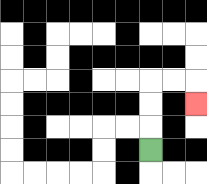{'start': '[6, 6]', 'end': '[8, 4]', 'path_directions': 'U,U,U,R,R,D', 'path_coordinates': '[[6, 6], [6, 5], [6, 4], [6, 3], [7, 3], [8, 3], [8, 4]]'}